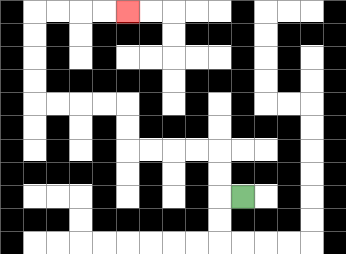{'start': '[10, 8]', 'end': '[5, 0]', 'path_directions': 'L,U,U,L,L,L,L,U,U,L,L,L,L,U,U,U,U,R,R,R,R', 'path_coordinates': '[[10, 8], [9, 8], [9, 7], [9, 6], [8, 6], [7, 6], [6, 6], [5, 6], [5, 5], [5, 4], [4, 4], [3, 4], [2, 4], [1, 4], [1, 3], [1, 2], [1, 1], [1, 0], [2, 0], [3, 0], [4, 0], [5, 0]]'}